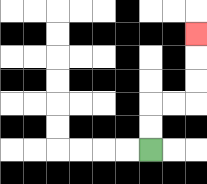{'start': '[6, 6]', 'end': '[8, 1]', 'path_directions': 'U,U,R,R,U,U,U', 'path_coordinates': '[[6, 6], [6, 5], [6, 4], [7, 4], [8, 4], [8, 3], [8, 2], [8, 1]]'}